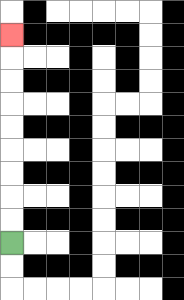{'start': '[0, 10]', 'end': '[0, 1]', 'path_directions': 'U,U,U,U,U,U,U,U,U', 'path_coordinates': '[[0, 10], [0, 9], [0, 8], [0, 7], [0, 6], [0, 5], [0, 4], [0, 3], [0, 2], [0, 1]]'}